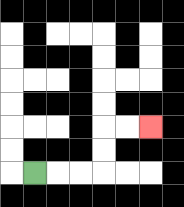{'start': '[1, 7]', 'end': '[6, 5]', 'path_directions': 'R,R,R,U,U,R,R', 'path_coordinates': '[[1, 7], [2, 7], [3, 7], [4, 7], [4, 6], [4, 5], [5, 5], [6, 5]]'}